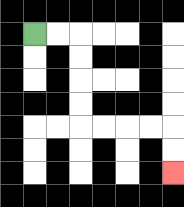{'start': '[1, 1]', 'end': '[7, 7]', 'path_directions': 'R,R,D,D,D,D,R,R,R,R,D,D', 'path_coordinates': '[[1, 1], [2, 1], [3, 1], [3, 2], [3, 3], [3, 4], [3, 5], [4, 5], [5, 5], [6, 5], [7, 5], [7, 6], [7, 7]]'}